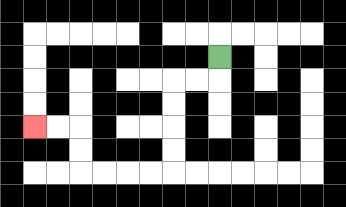{'start': '[9, 2]', 'end': '[1, 5]', 'path_directions': 'D,L,L,D,D,D,D,L,L,L,L,U,U,L,L', 'path_coordinates': '[[9, 2], [9, 3], [8, 3], [7, 3], [7, 4], [7, 5], [7, 6], [7, 7], [6, 7], [5, 7], [4, 7], [3, 7], [3, 6], [3, 5], [2, 5], [1, 5]]'}